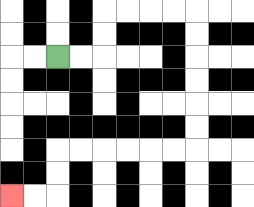{'start': '[2, 2]', 'end': '[0, 8]', 'path_directions': 'R,R,U,U,R,R,R,R,D,D,D,D,D,D,L,L,L,L,L,L,D,D,L,L', 'path_coordinates': '[[2, 2], [3, 2], [4, 2], [4, 1], [4, 0], [5, 0], [6, 0], [7, 0], [8, 0], [8, 1], [8, 2], [8, 3], [8, 4], [8, 5], [8, 6], [7, 6], [6, 6], [5, 6], [4, 6], [3, 6], [2, 6], [2, 7], [2, 8], [1, 8], [0, 8]]'}